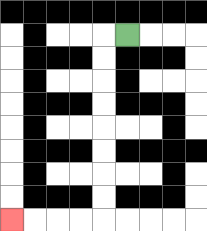{'start': '[5, 1]', 'end': '[0, 9]', 'path_directions': 'L,D,D,D,D,D,D,D,D,L,L,L,L', 'path_coordinates': '[[5, 1], [4, 1], [4, 2], [4, 3], [4, 4], [4, 5], [4, 6], [4, 7], [4, 8], [4, 9], [3, 9], [2, 9], [1, 9], [0, 9]]'}